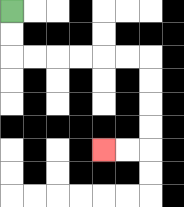{'start': '[0, 0]', 'end': '[4, 6]', 'path_directions': 'D,D,R,R,R,R,R,R,D,D,D,D,L,L', 'path_coordinates': '[[0, 0], [0, 1], [0, 2], [1, 2], [2, 2], [3, 2], [4, 2], [5, 2], [6, 2], [6, 3], [6, 4], [6, 5], [6, 6], [5, 6], [4, 6]]'}